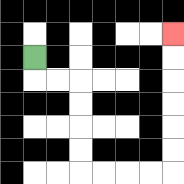{'start': '[1, 2]', 'end': '[7, 1]', 'path_directions': 'D,R,R,D,D,D,D,R,R,R,R,U,U,U,U,U,U', 'path_coordinates': '[[1, 2], [1, 3], [2, 3], [3, 3], [3, 4], [3, 5], [3, 6], [3, 7], [4, 7], [5, 7], [6, 7], [7, 7], [7, 6], [7, 5], [7, 4], [7, 3], [7, 2], [7, 1]]'}